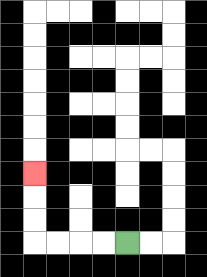{'start': '[5, 10]', 'end': '[1, 7]', 'path_directions': 'L,L,L,L,U,U,U', 'path_coordinates': '[[5, 10], [4, 10], [3, 10], [2, 10], [1, 10], [1, 9], [1, 8], [1, 7]]'}